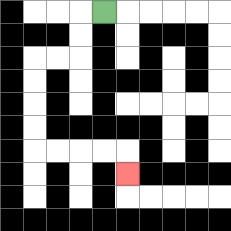{'start': '[4, 0]', 'end': '[5, 7]', 'path_directions': 'L,D,D,L,L,D,D,D,D,R,R,R,R,D', 'path_coordinates': '[[4, 0], [3, 0], [3, 1], [3, 2], [2, 2], [1, 2], [1, 3], [1, 4], [1, 5], [1, 6], [2, 6], [3, 6], [4, 6], [5, 6], [5, 7]]'}